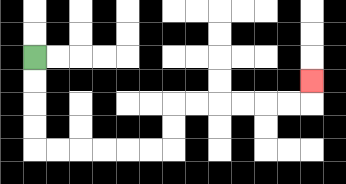{'start': '[1, 2]', 'end': '[13, 3]', 'path_directions': 'D,D,D,D,R,R,R,R,R,R,U,U,R,R,R,R,R,R,U', 'path_coordinates': '[[1, 2], [1, 3], [1, 4], [1, 5], [1, 6], [2, 6], [3, 6], [4, 6], [5, 6], [6, 6], [7, 6], [7, 5], [7, 4], [8, 4], [9, 4], [10, 4], [11, 4], [12, 4], [13, 4], [13, 3]]'}